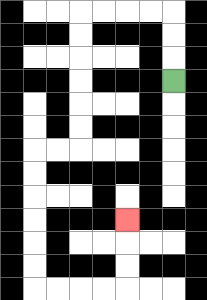{'start': '[7, 3]', 'end': '[5, 9]', 'path_directions': 'U,U,U,L,L,L,L,D,D,D,D,D,D,L,L,D,D,D,D,D,D,R,R,R,R,U,U,U', 'path_coordinates': '[[7, 3], [7, 2], [7, 1], [7, 0], [6, 0], [5, 0], [4, 0], [3, 0], [3, 1], [3, 2], [3, 3], [3, 4], [3, 5], [3, 6], [2, 6], [1, 6], [1, 7], [1, 8], [1, 9], [1, 10], [1, 11], [1, 12], [2, 12], [3, 12], [4, 12], [5, 12], [5, 11], [5, 10], [5, 9]]'}